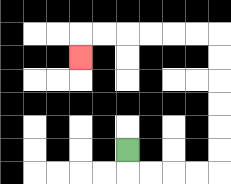{'start': '[5, 6]', 'end': '[3, 2]', 'path_directions': 'D,R,R,R,R,U,U,U,U,U,U,L,L,L,L,L,L,D', 'path_coordinates': '[[5, 6], [5, 7], [6, 7], [7, 7], [8, 7], [9, 7], [9, 6], [9, 5], [9, 4], [9, 3], [9, 2], [9, 1], [8, 1], [7, 1], [6, 1], [5, 1], [4, 1], [3, 1], [3, 2]]'}